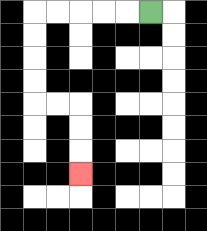{'start': '[6, 0]', 'end': '[3, 7]', 'path_directions': 'L,L,L,L,L,D,D,D,D,R,R,D,D,D', 'path_coordinates': '[[6, 0], [5, 0], [4, 0], [3, 0], [2, 0], [1, 0], [1, 1], [1, 2], [1, 3], [1, 4], [2, 4], [3, 4], [3, 5], [3, 6], [3, 7]]'}